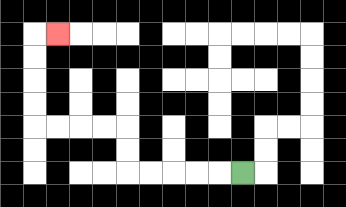{'start': '[10, 7]', 'end': '[2, 1]', 'path_directions': 'L,L,L,L,L,U,U,L,L,L,L,U,U,U,U,R', 'path_coordinates': '[[10, 7], [9, 7], [8, 7], [7, 7], [6, 7], [5, 7], [5, 6], [5, 5], [4, 5], [3, 5], [2, 5], [1, 5], [1, 4], [1, 3], [1, 2], [1, 1], [2, 1]]'}